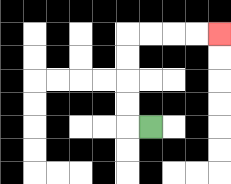{'start': '[6, 5]', 'end': '[9, 1]', 'path_directions': 'L,U,U,U,U,R,R,R,R', 'path_coordinates': '[[6, 5], [5, 5], [5, 4], [5, 3], [5, 2], [5, 1], [6, 1], [7, 1], [8, 1], [9, 1]]'}